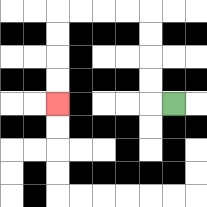{'start': '[7, 4]', 'end': '[2, 4]', 'path_directions': 'L,U,U,U,U,L,L,L,L,D,D,D,D', 'path_coordinates': '[[7, 4], [6, 4], [6, 3], [6, 2], [6, 1], [6, 0], [5, 0], [4, 0], [3, 0], [2, 0], [2, 1], [2, 2], [2, 3], [2, 4]]'}